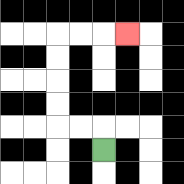{'start': '[4, 6]', 'end': '[5, 1]', 'path_directions': 'U,L,L,U,U,U,U,R,R,R', 'path_coordinates': '[[4, 6], [4, 5], [3, 5], [2, 5], [2, 4], [2, 3], [2, 2], [2, 1], [3, 1], [4, 1], [5, 1]]'}